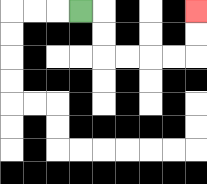{'start': '[3, 0]', 'end': '[8, 0]', 'path_directions': 'R,D,D,R,R,R,R,U,U', 'path_coordinates': '[[3, 0], [4, 0], [4, 1], [4, 2], [5, 2], [6, 2], [7, 2], [8, 2], [8, 1], [8, 0]]'}